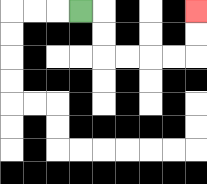{'start': '[3, 0]', 'end': '[8, 0]', 'path_directions': 'R,D,D,R,R,R,R,U,U', 'path_coordinates': '[[3, 0], [4, 0], [4, 1], [4, 2], [5, 2], [6, 2], [7, 2], [8, 2], [8, 1], [8, 0]]'}